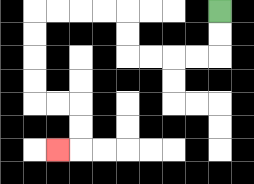{'start': '[9, 0]', 'end': '[2, 6]', 'path_directions': 'D,D,L,L,L,L,U,U,L,L,L,L,D,D,D,D,R,R,D,D,L', 'path_coordinates': '[[9, 0], [9, 1], [9, 2], [8, 2], [7, 2], [6, 2], [5, 2], [5, 1], [5, 0], [4, 0], [3, 0], [2, 0], [1, 0], [1, 1], [1, 2], [1, 3], [1, 4], [2, 4], [3, 4], [3, 5], [3, 6], [2, 6]]'}